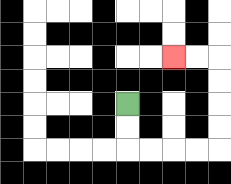{'start': '[5, 4]', 'end': '[7, 2]', 'path_directions': 'D,D,R,R,R,R,U,U,U,U,L,L', 'path_coordinates': '[[5, 4], [5, 5], [5, 6], [6, 6], [7, 6], [8, 6], [9, 6], [9, 5], [9, 4], [9, 3], [9, 2], [8, 2], [7, 2]]'}